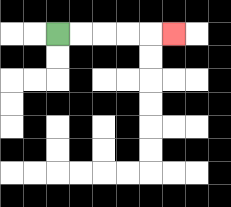{'start': '[2, 1]', 'end': '[7, 1]', 'path_directions': 'R,R,R,R,R', 'path_coordinates': '[[2, 1], [3, 1], [4, 1], [5, 1], [6, 1], [7, 1]]'}